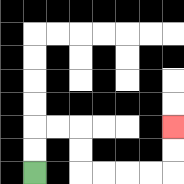{'start': '[1, 7]', 'end': '[7, 5]', 'path_directions': 'U,U,R,R,D,D,R,R,R,R,U,U', 'path_coordinates': '[[1, 7], [1, 6], [1, 5], [2, 5], [3, 5], [3, 6], [3, 7], [4, 7], [5, 7], [6, 7], [7, 7], [7, 6], [7, 5]]'}